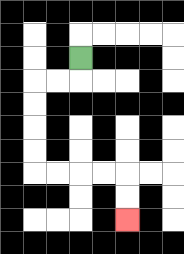{'start': '[3, 2]', 'end': '[5, 9]', 'path_directions': 'D,L,L,D,D,D,D,R,R,R,R,D,D', 'path_coordinates': '[[3, 2], [3, 3], [2, 3], [1, 3], [1, 4], [1, 5], [1, 6], [1, 7], [2, 7], [3, 7], [4, 7], [5, 7], [5, 8], [5, 9]]'}